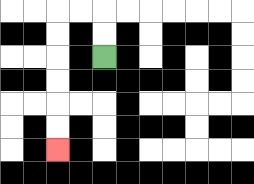{'start': '[4, 2]', 'end': '[2, 6]', 'path_directions': 'U,U,L,L,D,D,D,D,D,D', 'path_coordinates': '[[4, 2], [4, 1], [4, 0], [3, 0], [2, 0], [2, 1], [2, 2], [2, 3], [2, 4], [2, 5], [2, 6]]'}